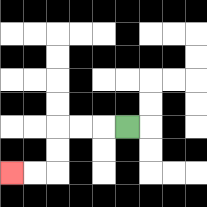{'start': '[5, 5]', 'end': '[0, 7]', 'path_directions': 'L,L,L,D,D,L,L', 'path_coordinates': '[[5, 5], [4, 5], [3, 5], [2, 5], [2, 6], [2, 7], [1, 7], [0, 7]]'}